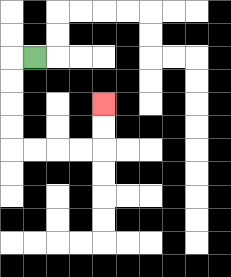{'start': '[1, 2]', 'end': '[4, 4]', 'path_directions': 'L,D,D,D,D,R,R,R,R,U,U', 'path_coordinates': '[[1, 2], [0, 2], [0, 3], [0, 4], [0, 5], [0, 6], [1, 6], [2, 6], [3, 6], [4, 6], [4, 5], [4, 4]]'}